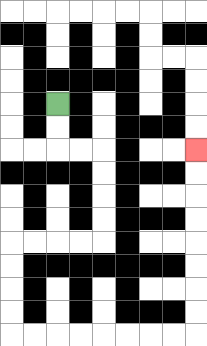{'start': '[2, 4]', 'end': '[8, 6]', 'path_directions': 'D,D,R,R,D,D,D,D,L,L,L,L,D,D,D,D,R,R,R,R,R,R,R,R,U,U,U,U,U,U,U,U', 'path_coordinates': '[[2, 4], [2, 5], [2, 6], [3, 6], [4, 6], [4, 7], [4, 8], [4, 9], [4, 10], [3, 10], [2, 10], [1, 10], [0, 10], [0, 11], [0, 12], [0, 13], [0, 14], [1, 14], [2, 14], [3, 14], [4, 14], [5, 14], [6, 14], [7, 14], [8, 14], [8, 13], [8, 12], [8, 11], [8, 10], [8, 9], [8, 8], [8, 7], [8, 6]]'}